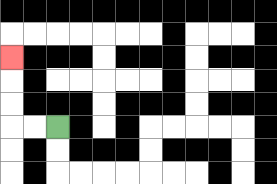{'start': '[2, 5]', 'end': '[0, 2]', 'path_directions': 'L,L,U,U,U', 'path_coordinates': '[[2, 5], [1, 5], [0, 5], [0, 4], [0, 3], [0, 2]]'}